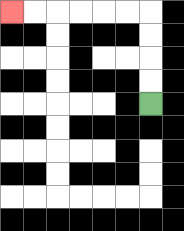{'start': '[6, 4]', 'end': '[0, 0]', 'path_directions': 'U,U,U,U,L,L,L,L,L,L', 'path_coordinates': '[[6, 4], [6, 3], [6, 2], [6, 1], [6, 0], [5, 0], [4, 0], [3, 0], [2, 0], [1, 0], [0, 0]]'}